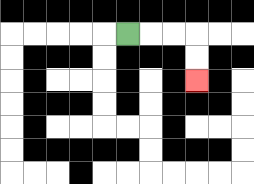{'start': '[5, 1]', 'end': '[8, 3]', 'path_directions': 'R,R,R,D,D', 'path_coordinates': '[[5, 1], [6, 1], [7, 1], [8, 1], [8, 2], [8, 3]]'}